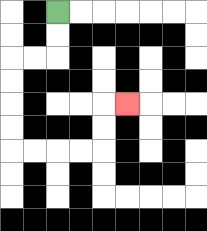{'start': '[2, 0]', 'end': '[5, 4]', 'path_directions': 'D,D,L,L,D,D,D,D,R,R,R,R,U,U,R', 'path_coordinates': '[[2, 0], [2, 1], [2, 2], [1, 2], [0, 2], [0, 3], [0, 4], [0, 5], [0, 6], [1, 6], [2, 6], [3, 6], [4, 6], [4, 5], [4, 4], [5, 4]]'}